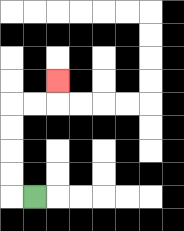{'start': '[1, 8]', 'end': '[2, 3]', 'path_directions': 'L,U,U,U,U,R,R,U', 'path_coordinates': '[[1, 8], [0, 8], [0, 7], [0, 6], [0, 5], [0, 4], [1, 4], [2, 4], [2, 3]]'}